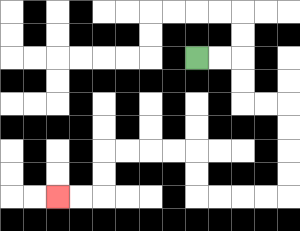{'start': '[8, 2]', 'end': '[2, 8]', 'path_directions': 'R,R,D,D,R,R,D,D,D,D,L,L,L,L,U,U,L,L,L,L,D,D,L,L', 'path_coordinates': '[[8, 2], [9, 2], [10, 2], [10, 3], [10, 4], [11, 4], [12, 4], [12, 5], [12, 6], [12, 7], [12, 8], [11, 8], [10, 8], [9, 8], [8, 8], [8, 7], [8, 6], [7, 6], [6, 6], [5, 6], [4, 6], [4, 7], [4, 8], [3, 8], [2, 8]]'}